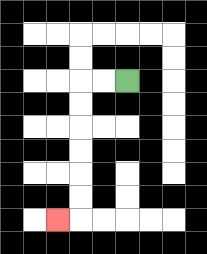{'start': '[5, 3]', 'end': '[2, 9]', 'path_directions': 'L,L,D,D,D,D,D,D,L', 'path_coordinates': '[[5, 3], [4, 3], [3, 3], [3, 4], [3, 5], [3, 6], [3, 7], [3, 8], [3, 9], [2, 9]]'}